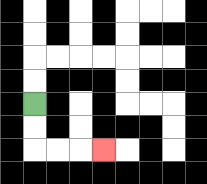{'start': '[1, 4]', 'end': '[4, 6]', 'path_directions': 'D,D,R,R,R', 'path_coordinates': '[[1, 4], [1, 5], [1, 6], [2, 6], [3, 6], [4, 6]]'}